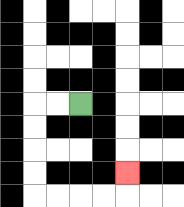{'start': '[3, 4]', 'end': '[5, 7]', 'path_directions': 'L,L,D,D,D,D,R,R,R,R,U', 'path_coordinates': '[[3, 4], [2, 4], [1, 4], [1, 5], [1, 6], [1, 7], [1, 8], [2, 8], [3, 8], [4, 8], [5, 8], [5, 7]]'}